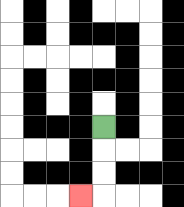{'start': '[4, 5]', 'end': '[3, 8]', 'path_directions': 'D,D,D,L', 'path_coordinates': '[[4, 5], [4, 6], [4, 7], [4, 8], [3, 8]]'}